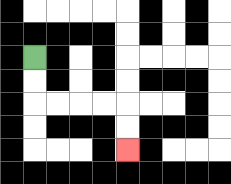{'start': '[1, 2]', 'end': '[5, 6]', 'path_directions': 'D,D,R,R,R,R,D,D', 'path_coordinates': '[[1, 2], [1, 3], [1, 4], [2, 4], [3, 4], [4, 4], [5, 4], [5, 5], [5, 6]]'}